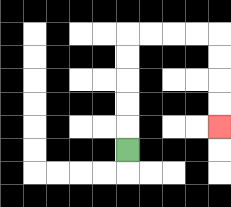{'start': '[5, 6]', 'end': '[9, 5]', 'path_directions': 'U,U,U,U,U,R,R,R,R,D,D,D,D', 'path_coordinates': '[[5, 6], [5, 5], [5, 4], [5, 3], [5, 2], [5, 1], [6, 1], [7, 1], [8, 1], [9, 1], [9, 2], [9, 3], [9, 4], [9, 5]]'}